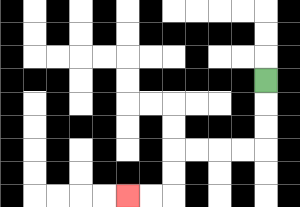{'start': '[11, 3]', 'end': '[5, 8]', 'path_directions': 'D,D,D,L,L,L,L,D,D,L,L', 'path_coordinates': '[[11, 3], [11, 4], [11, 5], [11, 6], [10, 6], [9, 6], [8, 6], [7, 6], [7, 7], [7, 8], [6, 8], [5, 8]]'}